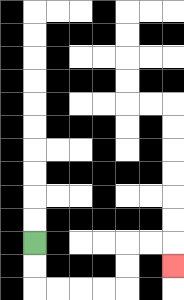{'start': '[1, 10]', 'end': '[7, 11]', 'path_directions': 'D,D,R,R,R,R,U,U,R,R,D', 'path_coordinates': '[[1, 10], [1, 11], [1, 12], [2, 12], [3, 12], [4, 12], [5, 12], [5, 11], [5, 10], [6, 10], [7, 10], [7, 11]]'}